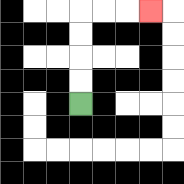{'start': '[3, 4]', 'end': '[6, 0]', 'path_directions': 'U,U,U,U,R,R,R', 'path_coordinates': '[[3, 4], [3, 3], [3, 2], [3, 1], [3, 0], [4, 0], [5, 0], [6, 0]]'}